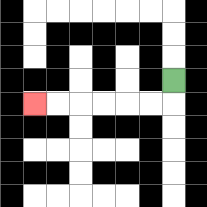{'start': '[7, 3]', 'end': '[1, 4]', 'path_directions': 'D,L,L,L,L,L,L', 'path_coordinates': '[[7, 3], [7, 4], [6, 4], [5, 4], [4, 4], [3, 4], [2, 4], [1, 4]]'}